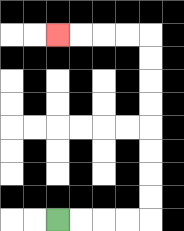{'start': '[2, 9]', 'end': '[2, 1]', 'path_directions': 'R,R,R,R,U,U,U,U,U,U,U,U,L,L,L,L', 'path_coordinates': '[[2, 9], [3, 9], [4, 9], [5, 9], [6, 9], [6, 8], [6, 7], [6, 6], [6, 5], [6, 4], [6, 3], [6, 2], [6, 1], [5, 1], [4, 1], [3, 1], [2, 1]]'}